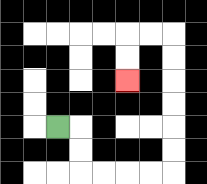{'start': '[2, 5]', 'end': '[5, 3]', 'path_directions': 'R,D,D,R,R,R,R,U,U,U,U,U,U,L,L,D,D', 'path_coordinates': '[[2, 5], [3, 5], [3, 6], [3, 7], [4, 7], [5, 7], [6, 7], [7, 7], [7, 6], [7, 5], [7, 4], [7, 3], [7, 2], [7, 1], [6, 1], [5, 1], [5, 2], [5, 3]]'}